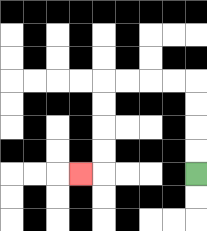{'start': '[8, 7]', 'end': '[3, 7]', 'path_directions': 'U,U,U,U,L,L,L,L,D,D,D,D,L', 'path_coordinates': '[[8, 7], [8, 6], [8, 5], [8, 4], [8, 3], [7, 3], [6, 3], [5, 3], [4, 3], [4, 4], [4, 5], [4, 6], [4, 7], [3, 7]]'}